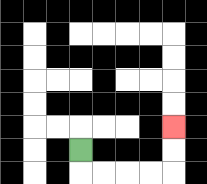{'start': '[3, 6]', 'end': '[7, 5]', 'path_directions': 'D,R,R,R,R,U,U', 'path_coordinates': '[[3, 6], [3, 7], [4, 7], [5, 7], [6, 7], [7, 7], [7, 6], [7, 5]]'}